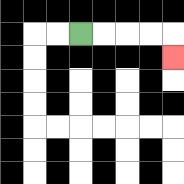{'start': '[3, 1]', 'end': '[7, 2]', 'path_directions': 'R,R,R,R,D', 'path_coordinates': '[[3, 1], [4, 1], [5, 1], [6, 1], [7, 1], [7, 2]]'}